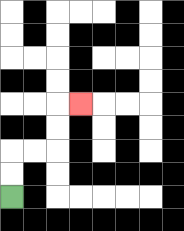{'start': '[0, 8]', 'end': '[3, 4]', 'path_directions': 'U,U,R,R,U,U,R', 'path_coordinates': '[[0, 8], [0, 7], [0, 6], [1, 6], [2, 6], [2, 5], [2, 4], [3, 4]]'}